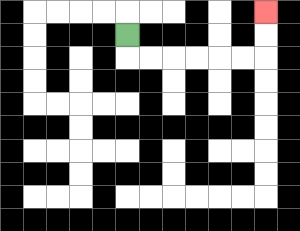{'start': '[5, 1]', 'end': '[11, 0]', 'path_directions': 'D,R,R,R,R,R,R,U,U', 'path_coordinates': '[[5, 1], [5, 2], [6, 2], [7, 2], [8, 2], [9, 2], [10, 2], [11, 2], [11, 1], [11, 0]]'}